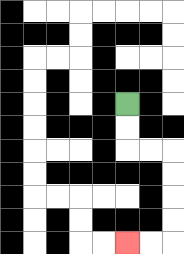{'start': '[5, 4]', 'end': '[5, 10]', 'path_directions': 'D,D,R,R,D,D,D,D,L,L', 'path_coordinates': '[[5, 4], [5, 5], [5, 6], [6, 6], [7, 6], [7, 7], [7, 8], [7, 9], [7, 10], [6, 10], [5, 10]]'}